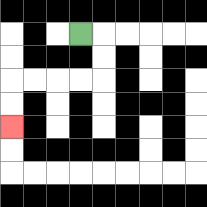{'start': '[3, 1]', 'end': '[0, 5]', 'path_directions': 'R,D,D,L,L,L,L,D,D', 'path_coordinates': '[[3, 1], [4, 1], [4, 2], [4, 3], [3, 3], [2, 3], [1, 3], [0, 3], [0, 4], [0, 5]]'}